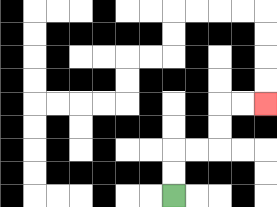{'start': '[7, 8]', 'end': '[11, 4]', 'path_directions': 'U,U,R,R,U,U,R,R', 'path_coordinates': '[[7, 8], [7, 7], [7, 6], [8, 6], [9, 6], [9, 5], [9, 4], [10, 4], [11, 4]]'}